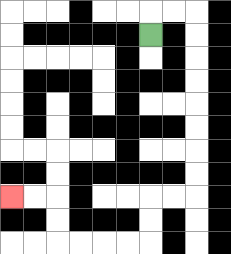{'start': '[6, 1]', 'end': '[0, 8]', 'path_directions': 'U,R,R,D,D,D,D,D,D,D,D,L,L,D,D,L,L,L,L,U,U,L,L', 'path_coordinates': '[[6, 1], [6, 0], [7, 0], [8, 0], [8, 1], [8, 2], [8, 3], [8, 4], [8, 5], [8, 6], [8, 7], [8, 8], [7, 8], [6, 8], [6, 9], [6, 10], [5, 10], [4, 10], [3, 10], [2, 10], [2, 9], [2, 8], [1, 8], [0, 8]]'}